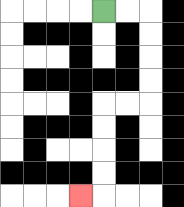{'start': '[4, 0]', 'end': '[3, 8]', 'path_directions': 'R,R,D,D,D,D,L,L,D,D,D,D,L', 'path_coordinates': '[[4, 0], [5, 0], [6, 0], [6, 1], [6, 2], [6, 3], [6, 4], [5, 4], [4, 4], [4, 5], [4, 6], [4, 7], [4, 8], [3, 8]]'}